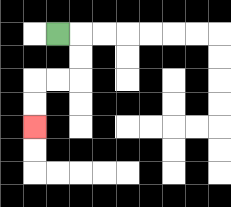{'start': '[2, 1]', 'end': '[1, 5]', 'path_directions': 'R,D,D,L,L,D,D', 'path_coordinates': '[[2, 1], [3, 1], [3, 2], [3, 3], [2, 3], [1, 3], [1, 4], [1, 5]]'}